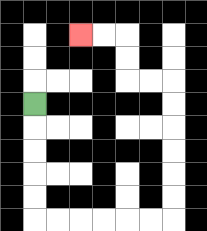{'start': '[1, 4]', 'end': '[3, 1]', 'path_directions': 'D,D,D,D,D,R,R,R,R,R,R,U,U,U,U,U,U,L,L,U,U,L,L', 'path_coordinates': '[[1, 4], [1, 5], [1, 6], [1, 7], [1, 8], [1, 9], [2, 9], [3, 9], [4, 9], [5, 9], [6, 9], [7, 9], [7, 8], [7, 7], [7, 6], [7, 5], [7, 4], [7, 3], [6, 3], [5, 3], [5, 2], [5, 1], [4, 1], [3, 1]]'}